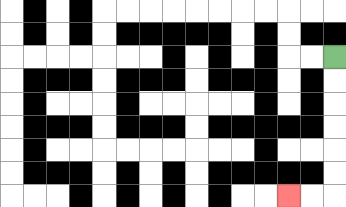{'start': '[14, 2]', 'end': '[12, 8]', 'path_directions': 'D,D,D,D,D,D,L,L', 'path_coordinates': '[[14, 2], [14, 3], [14, 4], [14, 5], [14, 6], [14, 7], [14, 8], [13, 8], [12, 8]]'}